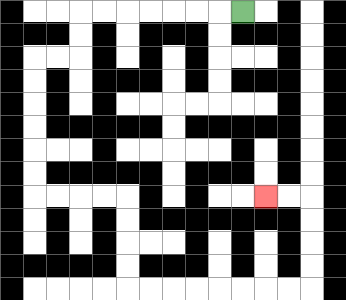{'start': '[10, 0]', 'end': '[11, 8]', 'path_directions': 'L,L,L,L,L,L,L,D,D,L,L,D,D,D,D,D,D,R,R,R,R,D,D,D,D,R,R,R,R,R,R,R,R,U,U,U,U,L,L', 'path_coordinates': '[[10, 0], [9, 0], [8, 0], [7, 0], [6, 0], [5, 0], [4, 0], [3, 0], [3, 1], [3, 2], [2, 2], [1, 2], [1, 3], [1, 4], [1, 5], [1, 6], [1, 7], [1, 8], [2, 8], [3, 8], [4, 8], [5, 8], [5, 9], [5, 10], [5, 11], [5, 12], [6, 12], [7, 12], [8, 12], [9, 12], [10, 12], [11, 12], [12, 12], [13, 12], [13, 11], [13, 10], [13, 9], [13, 8], [12, 8], [11, 8]]'}